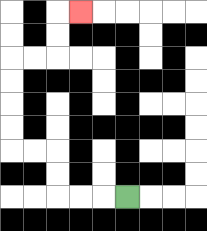{'start': '[5, 8]', 'end': '[3, 0]', 'path_directions': 'L,L,L,U,U,L,L,U,U,U,U,R,R,U,U,R', 'path_coordinates': '[[5, 8], [4, 8], [3, 8], [2, 8], [2, 7], [2, 6], [1, 6], [0, 6], [0, 5], [0, 4], [0, 3], [0, 2], [1, 2], [2, 2], [2, 1], [2, 0], [3, 0]]'}